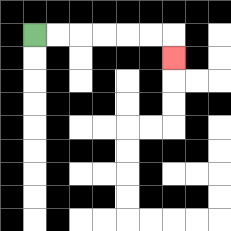{'start': '[1, 1]', 'end': '[7, 2]', 'path_directions': 'R,R,R,R,R,R,D', 'path_coordinates': '[[1, 1], [2, 1], [3, 1], [4, 1], [5, 1], [6, 1], [7, 1], [7, 2]]'}